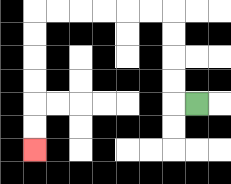{'start': '[8, 4]', 'end': '[1, 6]', 'path_directions': 'L,U,U,U,U,L,L,L,L,L,L,D,D,D,D,D,D', 'path_coordinates': '[[8, 4], [7, 4], [7, 3], [7, 2], [7, 1], [7, 0], [6, 0], [5, 0], [4, 0], [3, 0], [2, 0], [1, 0], [1, 1], [1, 2], [1, 3], [1, 4], [1, 5], [1, 6]]'}